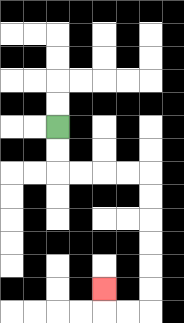{'start': '[2, 5]', 'end': '[4, 12]', 'path_directions': 'D,D,R,R,R,R,D,D,D,D,D,D,L,L,U', 'path_coordinates': '[[2, 5], [2, 6], [2, 7], [3, 7], [4, 7], [5, 7], [6, 7], [6, 8], [6, 9], [6, 10], [6, 11], [6, 12], [6, 13], [5, 13], [4, 13], [4, 12]]'}